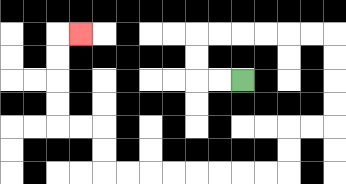{'start': '[10, 3]', 'end': '[3, 1]', 'path_directions': 'L,L,U,U,R,R,R,R,R,R,D,D,D,D,L,L,D,D,L,L,L,L,L,L,L,L,U,U,L,L,U,U,U,U,R', 'path_coordinates': '[[10, 3], [9, 3], [8, 3], [8, 2], [8, 1], [9, 1], [10, 1], [11, 1], [12, 1], [13, 1], [14, 1], [14, 2], [14, 3], [14, 4], [14, 5], [13, 5], [12, 5], [12, 6], [12, 7], [11, 7], [10, 7], [9, 7], [8, 7], [7, 7], [6, 7], [5, 7], [4, 7], [4, 6], [4, 5], [3, 5], [2, 5], [2, 4], [2, 3], [2, 2], [2, 1], [3, 1]]'}